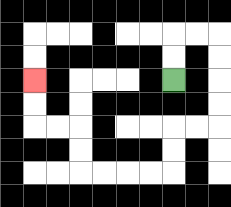{'start': '[7, 3]', 'end': '[1, 3]', 'path_directions': 'U,U,R,R,D,D,D,D,L,L,D,D,L,L,L,L,U,U,L,L,U,U', 'path_coordinates': '[[7, 3], [7, 2], [7, 1], [8, 1], [9, 1], [9, 2], [9, 3], [9, 4], [9, 5], [8, 5], [7, 5], [7, 6], [7, 7], [6, 7], [5, 7], [4, 7], [3, 7], [3, 6], [3, 5], [2, 5], [1, 5], [1, 4], [1, 3]]'}